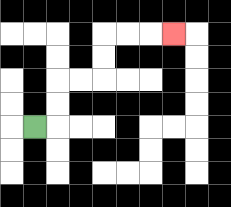{'start': '[1, 5]', 'end': '[7, 1]', 'path_directions': 'R,U,U,R,R,U,U,R,R,R', 'path_coordinates': '[[1, 5], [2, 5], [2, 4], [2, 3], [3, 3], [4, 3], [4, 2], [4, 1], [5, 1], [6, 1], [7, 1]]'}